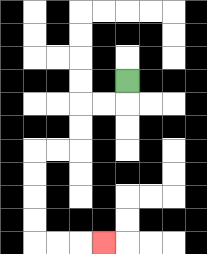{'start': '[5, 3]', 'end': '[4, 10]', 'path_directions': 'D,L,L,D,D,L,L,D,D,D,D,R,R,R', 'path_coordinates': '[[5, 3], [5, 4], [4, 4], [3, 4], [3, 5], [3, 6], [2, 6], [1, 6], [1, 7], [1, 8], [1, 9], [1, 10], [2, 10], [3, 10], [4, 10]]'}